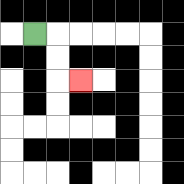{'start': '[1, 1]', 'end': '[3, 3]', 'path_directions': 'R,D,D,R', 'path_coordinates': '[[1, 1], [2, 1], [2, 2], [2, 3], [3, 3]]'}